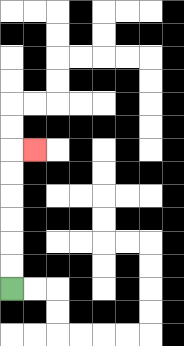{'start': '[0, 12]', 'end': '[1, 6]', 'path_directions': 'U,U,U,U,U,U,R', 'path_coordinates': '[[0, 12], [0, 11], [0, 10], [0, 9], [0, 8], [0, 7], [0, 6], [1, 6]]'}